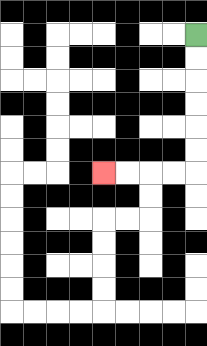{'start': '[8, 1]', 'end': '[4, 7]', 'path_directions': 'D,D,D,D,D,D,L,L,L,L', 'path_coordinates': '[[8, 1], [8, 2], [8, 3], [8, 4], [8, 5], [8, 6], [8, 7], [7, 7], [6, 7], [5, 7], [4, 7]]'}